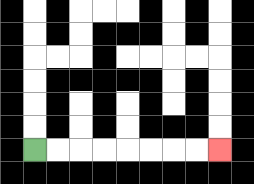{'start': '[1, 6]', 'end': '[9, 6]', 'path_directions': 'R,R,R,R,R,R,R,R', 'path_coordinates': '[[1, 6], [2, 6], [3, 6], [4, 6], [5, 6], [6, 6], [7, 6], [8, 6], [9, 6]]'}